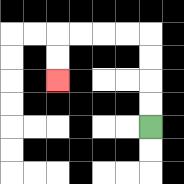{'start': '[6, 5]', 'end': '[2, 3]', 'path_directions': 'U,U,U,U,L,L,L,L,D,D', 'path_coordinates': '[[6, 5], [6, 4], [6, 3], [6, 2], [6, 1], [5, 1], [4, 1], [3, 1], [2, 1], [2, 2], [2, 3]]'}